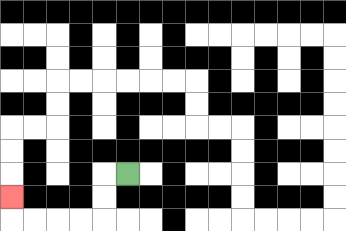{'start': '[5, 7]', 'end': '[0, 8]', 'path_directions': 'L,D,D,L,L,L,L,U', 'path_coordinates': '[[5, 7], [4, 7], [4, 8], [4, 9], [3, 9], [2, 9], [1, 9], [0, 9], [0, 8]]'}